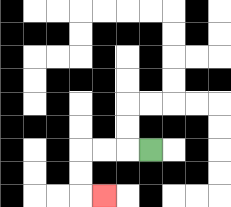{'start': '[6, 6]', 'end': '[4, 8]', 'path_directions': 'L,L,L,D,D,R', 'path_coordinates': '[[6, 6], [5, 6], [4, 6], [3, 6], [3, 7], [3, 8], [4, 8]]'}